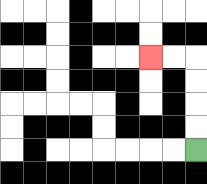{'start': '[8, 6]', 'end': '[6, 2]', 'path_directions': 'U,U,U,U,L,L', 'path_coordinates': '[[8, 6], [8, 5], [8, 4], [8, 3], [8, 2], [7, 2], [6, 2]]'}